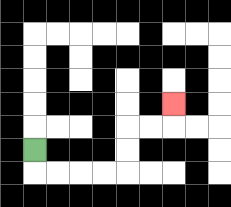{'start': '[1, 6]', 'end': '[7, 4]', 'path_directions': 'D,R,R,R,R,U,U,R,R,U', 'path_coordinates': '[[1, 6], [1, 7], [2, 7], [3, 7], [4, 7], [5, 7], [5, 6], [5, 5], [6, 5], [7, 5], [7, 4]]'}